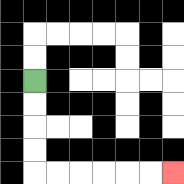{'start': '[1, 3]', 'end': '[7, 7]', 'path_directions': 'D,D,D,D,R,R,R,R,R,R', 'path_coordinates': '[[1, 3], [1, 4], [1, 5], [1, 6], [1, 7], [2, 7], [3, 7], [4, 7], [5, 7], [6, 7], [7, 7]]'}